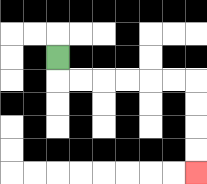{'start': '[2, 2]', 'end': '[8, 7]', 'path_directions': 'D,R,R,R,R,R,R,D,D,D,D', 'path_coordinates': '[[2, 2], [2, 3], [3, 3], [4, 3], [5, 3], [6, 3], [7, 3], [8, 3], [8, 4], [8, 5], [8, 6], [8, 7]]'}